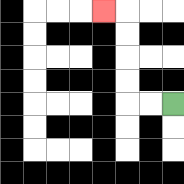{'start': '[7, 4]', 'end': '[4, 0]', 'path_directions': 'L,L,U,U,U,U,L', 'path_coordinates': '[[7, 4], [6, 4], [5, 4], [5, 3], [5, 2], [5, 1], [5, 0], [4, 0]]'}